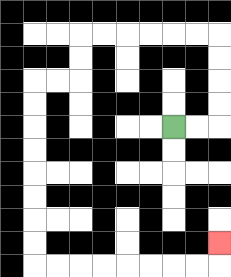{'start': '[7, 5]', 'end': '[9, 10]', 'path_directions': 'R,R,U,U,U,U,L,L,L,L,L,L,D,D,L,L,D,D,D,D,D,D,D,D,R,R,R,R,R,R,R,R,U', 'path_coordinates': '[[7, 5], [8, 5], [9, 5], [9, 4], [9, 3], [9, 2], [9, 1], [8, 1], [7, 1], [6, 1], [5, 1], [4, 1], [3, 1], [3, 2], [3, 3], [2, 3], [1, 3], [1, 4], [1, 5], [1, 6], [1, 7], [1, 8], [1, 9], [1, 10], [1, 11], [2, 11], [3, 11], [4, 11], [5, 11], [6, 11], [7, 11], [8, 11], [9, 11], [9, 10]]'}